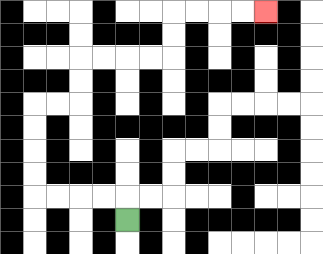{'start': '[5, 9]', 'end': '[11, 0]', 'path_directions': 'U,L,L,L,L,U,U,U,U,R,R,U,U,R,R,R,R,U,U,R,R,R,R', 'path_coordinates': '[[5, 9], [5, 8], [4, 8], [3, 8], [2, 8], [1, 8], [1, 7], [1, 6], [1, 5], [1, 4], [2, 4], [3, 4], [3, 3], [3, 2], [4, 2], [5, 2], [6, 2], [7, 2], [7, 1], [7, 0], [8, 0], [9, 0], [10, 0], [11, 0]]'}